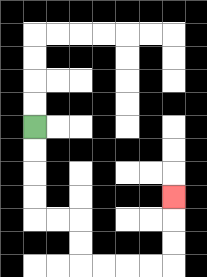{'start': '[1, 5]', 'end': '[7, 8]', 'path_directions': 'D,D,D,D,R,R,D,D,R,R,R,R,U,U,U', 'path_coordinates': '[[1, 5], [1, 6], [1, 7], [1, 8], [1, 9], [2, 9], [3, 9], [3, 10], [3, 11], [4, 11], [5, 11], [6, 11], [7, 11], [7, 10], [7, 9], [7, 8]]'}